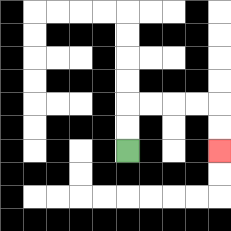{'start': '[5, 6]', 'end': '[9, 6]', 'path_directions': 'U,U,R,R,R,R,D,D', 'path_coordinates': '[[5, 6], [5, 5], [5, 4], [6, 4], [7, 4], [8, 4], [9, 4], [9, 5], [9, 6]]'}